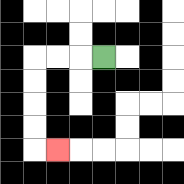{'start': '[4, 2]', 'end': '[2, 6]', 'path_directions': 'L,L,L,D,D,D,D,R', 'path_coordinates': '[[4, 2], [3, 2], [2, 2], [1, 2], [1, 3], [1, 4], [1, 5], [1, 6], [2, 6]]'}